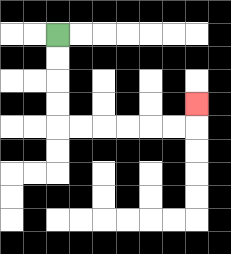{'start': '[2, 1]', 'end': '[8, 4]', 'path_directions': 'D,D,D,D,R,R,R,R,R,R,U', 'path_coordinates': '[[2, 1], [2, 2], [2, 3], [2, 4], [2, 5], [3, 5], [4, 5], [5, 5], [6, 5], [7, 5], [8, 5], [8, 4]]'}